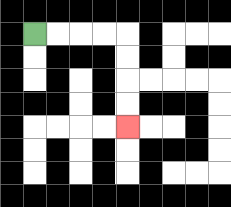{'start': '[1, 1]', 'end': '[5, 5]', 'path_directions': 'R,R,R,R,D,D,D,D', 'path_coordinates': '[[1, 1], [2, 1], [3, 1], [4, 1], [5, 1], [5, 2], [5, 3], [5, 4], [5, 5]]'}